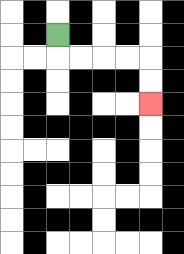{'start': '[2, 1]', 'end': '[6, 4]', 'path_directions': 'D,R,R,R,R,D,D', 'path_coordinates': '[[2, 1], [2, 2], [3, 2], [4, 2], [5, 2], [6, 2], [6, 3], [6, 4]]'}